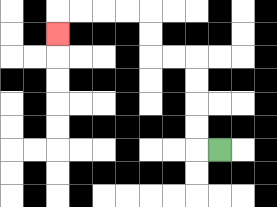{'start': '[9, 6]', 'end': '[2, 1]', 'path_directions': 'L,U,U,U,U,L,L,U,U,L,L,L,L,D', 'path_coordinates': '[[9, 6], [8, 6], [8, 5], [8, 4], [8, 3], [8, 2], [7, 2], [6, 2], [6, 1], [6, 0], [5, 0], [4, 0], [3, 0], [2, 0], [2, 1]]'}